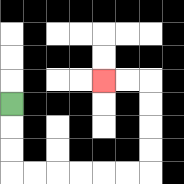{'start': '[0, 4]', 'end': '[4, 3]', 'path_directions': 'D,D,D,R,R,R,R,R,R,U,U,U,U,L,L', 'path_coordinates': '[[0, 4], [0, 5], [0, 6], [0, 7], [1, 7], [2, 7], [3, 7], [4, 7], [5, 7], [6, 7], [6, 6], [6, 5], [6, 4], [6, 3], [5, 3], [4, 3]]'}